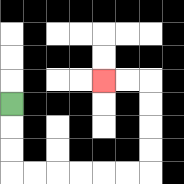{'start': '[0, 4]', 'end': '[4, 3]', 'path_directions': 'D,D,D,R,R,R,R,R,R,U,U,U,U,L,L', 'path_coordinates': '[[0, 4], [0, 5], [0, 6], [0, 7], [1, 7], [2, 7], [3, 7], [4, 7], [5, 7], [6, 7], [6, 6], [6, 5], [6, 4], [6, 3], [5, 3], [4, 3]]'}